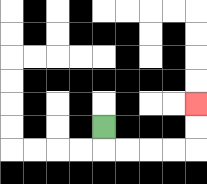{'start': '[4, 5]', 'end': '[8, 4]', 'path_directions': 'D,R,R,R,R,U,U', 'path_coordinates': '[[4, 5], [4, 6], [5, 6], [6, 6], [7, 6], [8, 6], [8, 5], [8, 4]]'}